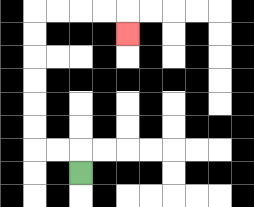{'start': '[3, 7]', 'end': '[5, 1]', 'path_directions': 'U,L,L,U,U,U,U,U,U,R,R,R,R,D', 'path_coordinates': '[[3, 7], [3, 6], [2, 6], [1, 6], [1, 5], [1, 4], [1, 3], [1, 2], [1, 1], [1, 0], [2, 0], [3, 0], [4, 0], [5, 0], [5, 1]]'}